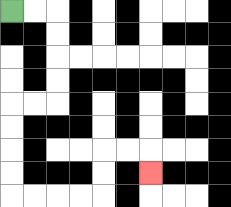{'start': '[0, 0]', 'end': '[6, 7]', 'path_directions': 'R,R,D,D,D,D,L,L,D,D,D,D,R,R,R,R,U,U,R,R,D', 'path_coordinates': '[[0, 0], [1, 0], [2, 0], [2, 1], [2, 2], [2, 3], [2, 4], [1, 4], [0, 4], [0, 5], [0, 6], [0, 7], [0, 8], [1, 8], [2, 8], [3, 8], [4, 8], [4, 7], [4, 6], [5, 6], [6, 6], [6, 7]]'}